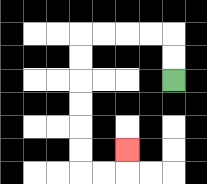{'start': '[7, 3]', 'end': '[5, 6]', 'path_directions': 'U,U,L,L,L,L,D,D,D,D,D,D,R,R,U', 'path_coordinates': '[[7, 3], [7, 2], [7, 1], [6, 1], [5, 1], [4, 1], [3, 1], [3, 2], [3, 3], [3, 4], [3, 5], [3, 6], [3, 7], [4, 7], [5, 7], [5, 6]]'}